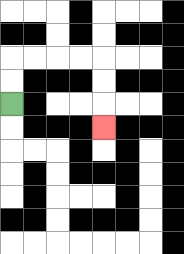{'start': '[0, 4]', 'end': '[4, 5]', 'path_directions': 'U,U,R,R,R,R,D,D,D', 'path_coordinates': '[[0, 4], [0, 3], [0, 2], [1, 2], [2, 2], [3, 2], [4, 2], [4, 3], [4, 4], [4, 5]]'}